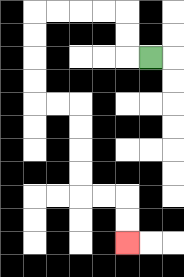{'start': '[6, 2]', 'end': '[5, 10]', 'path_directions': 'L,U,U,L,L,L,L,D,D,D,D,R,R,D,D,D,D,R,R,D,D', 'path_coordinates': '[[6, 2], [5, 2], [5, 1], [5, 0], [4, 0], [3, 0], [2, 0], [1, 0], [1, 1], [1, 2], [1, 3], [1, 4], [2, 4], [3, 4], [3, 5], [3, 6], [3, 7], [3, 8], [4, 8], [5, 8], [5, 9], [5, 10]]'}